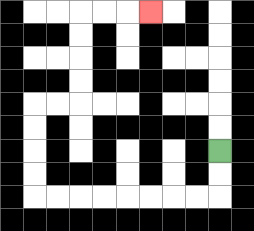{'start': '[9, 6]', 'end': '[6, 0]', 'path_directions': 'D,D,L,L,L,L,L,L,L,L,U,U,U,U,R,R,U,U,U,U,R,R,R', 'path_coordinates': '[[9, 6], [9, 7], [9, 8], [8, 8], [7, 8], [6, 8], [5, 8], [4, 8], [3, 8], [2, 8], [1, 8], [1, 7], [1, 6], [1, 5], [1, 4], [2, 4], [3, 4], [3, 3], [3, 2], [3, 1], [3, 0], [4, 0], [5, 0], [6, 0]]'}